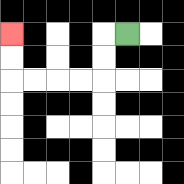{'start': '[5, 1]', 'end': '[0, 1]', 'path_directions': 'L,D,D,L,L,L,L,U,U', 'path_coordinates': '[[5, 1], [4, 1], [4, 2], [4, 3], [3, 3], [2, 3], [1, 3], [0, 3], [0, 2], [0, 1]]'}